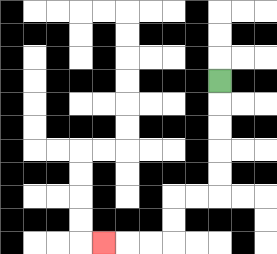{'start': '[9, 3]', 'end': '[4, 10]', 'path_directions': 'D,D,D,D,D,L,L,D,D,L,L,L', 'path_coordinates': '[[9, 3], [9, 4], [9, 5], [9, 6], [9, 7], [9, 8], [8, 8], [7, 8], [7, 9], [7, 10], [6, 10], [5, 10], [4, 10]]'}